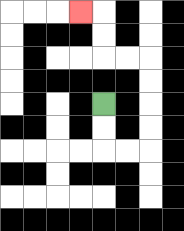{'start': '[4, 4]', 'end': '[3, 0]', 'path_directions': 'D,D,R,R,U,U,U,U,L,L,U,U,L', 'path_coordinates': '[[4, 4], [4, 5], [4, 6], [5, 6], [6, 6], [6, 5], [6, 4], [6, 3], [6, 2], [5, 2], [4, 2], [4, 1], [4, 0], [3, 0]]'}